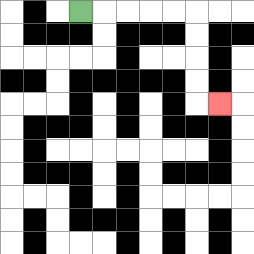{'start': '[3, 0]', 'end': '[9, 4]', 'path_directions': 'R,R,R,R,R,D,D,D,D,R', 'path_coordinates': '[[3, 0], [4, 0], [5, 0], [6, 0], [7, 0], [8, 0], [8, 1], [8, 2], [8, 3], [8, 4], [9, 4]]'}